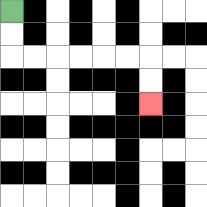{'start': '[0, 0]', 'end': '[6, 4]', 'path_directions': 'D,D,R,R,R,R,R,R,D,D', 'path_coordinates': '[[0, 0], [0, 1], [0, 2], [1, 2], [2, 2], [3, 2], [4, 2], [5, 2], [6, 2], [6, 3], [6, 4]]'}